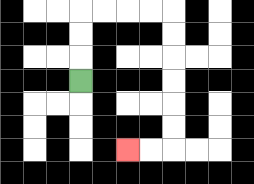{'start': '[3, 3]', 'end': '[5, 6]', 'path_directions': 'U,U,U,R,R,R,R,D,D,D,D,D,D,L,L', 'path_coordinates': '[[3, 3], [3, 2], [3, 1], [3, 0], [4, 0], [5, 0], [6, 0], [7, 0], [7, 1], [7, 2], [7, 3], [7, 4], [7, 5], [7, 6], [6, 6], [5, 6]]'}